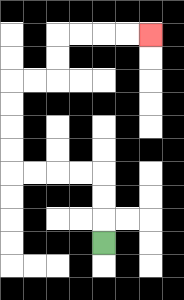{'start': '[4, 10]', 'end': '[6, 1]', 'path_directions': 'U,U,U,L,L,L,L,U,U,U,U,R,R,U,U,R,R,R,R', 'path_coordinates': '[[4, 10], [4, 9], [4, 8], [4, 7], [3, 7], [2, 7], [1, 7], [0, 7], [0, 6], [0, 5], [0, 4], [0, 3], [1, 3], [2, 3], [2, 2], [2, 1], [3, 1], [4, 1], [5, 1], [6, 1]]'}